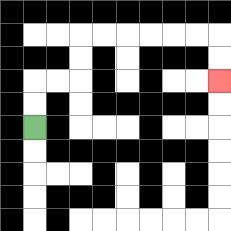{'start': '[1, 5]', 'end': '[9, 3]', 'path_directions': 'U,U,R,R,U,U,R,R,R,R,R,R,D,D', 'path_coordinates': '[[1, 5], [1, 4], [1, 3], [2, 3], [3, 3], [3, 2], [3, 1], [4, 1], [5, 1], [6, 1], [7, 1], [8, 1], [9, 1], [9, 2], [9, 3]]'}